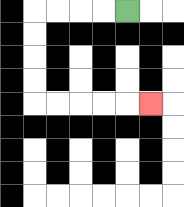{'start': '[5, 0]', 'end': '[6, 4]', 'path_directions': 'L,L,L,L,D,D,D,D,R,R,R,R,R', 'path_coordinates': '[[5, 0], [4, 0], [3, 0], [2, 0], [1, 0], [1, 1], [1, 2], [1, 3], [1, 4], [2, 4], [3, 4], [4, 4], [5, 4], [6, 4]]'}